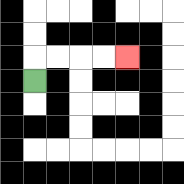{'start': '[1, 3]', 'end': '[5, 2]', 'path_directions': 'U,R,R,R,R', 'path_coordinates': '[[1, 3], [1, 2], [2, 2], [3, 2], [4, 2], [5, 2]]'}